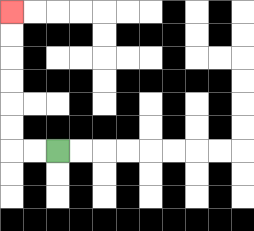{'start': '[2, 6]', 'end': '[0, 0]', 'path_directions': 'L,L,U,U,U,U,U,U', 'path_coordinates': '[[2, 6], [1, 6], [0, 6], [0, 5], [0, 4], [0, 3], [0, 2], [0, 1], [0, 0]]'}